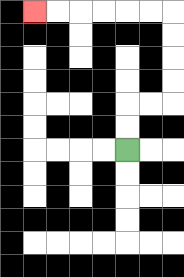{'start': '[5, 6]', 'end': '[1, 0]', 'path_directions': 'U,U,R,R,U,U,U,U,L,L,L,L,L,L', 'path_coordinates': '[[5, 6], [5, 5], [5, 4], [6, 4], [7, 4], [7, 3], [7, 2], [7, 1], [7, 0], [6, 0], [5, 0], [4, 0], [3, 0], [2, 0], [1, 0]]'}